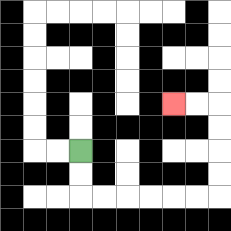{'start': '[3, 6]', 'end': '[7, 4]', 'path_directions': 'D,D,R,R,R,R,R,R,U,U,U,U,L,L', 'path_coordinates': '[[3, 6], [3, 7], [3, 8], [4, 8], [5, 8], [6, 8], [7, 8], [8, 8], [9, 8], [9, 7], [9, 6], [9, 5], [9, 4], [8, 4], [7, 4]]'}